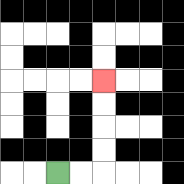{'start': '[2, 7]', 'end': '[4, 3]', 'path_directions': 'R,R,U,U,U,U', 'path_coordinates': '[[2, 7], [3, 7], [4, 7], [4, 6], [4, 5], [4, 4], [4, 3]]'}